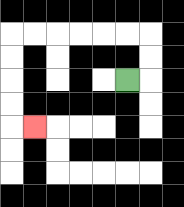{'start': '[5, 3]', 'end': '[1, 5]', 'path_directions': 'R,U,U,L,L,L,L,L,L,D,D,D,D,R', 'path_coordinates': '[[5, 3], [6, 3], [6, 2], [6, 1], [5, 1], [4, 1], [3, 1], [2, 1], [1, 1], [0, 1], [0, 2], [0, 3], [0, 4], [0, 5], [1, 5]]'}